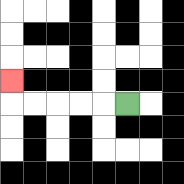{'start': '[5, 4]', 'end': '[0, 3]', 'path_directions': 'L,L,L,L,L,U', 'path_coordinates': '[[5, 4], [4, 4], [3, 4], [2, 4], [1, 4], [0, 4], [0, 3]]'}